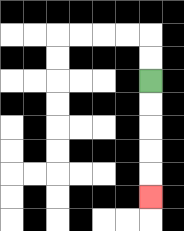{'start': '[6, 3]', 'end': '[6, 8]', 'path_directions': 'D,D,D,D,D', 'path_coordinates': '[[6, 3], [6, 4], [6, 5], [6, 6], [6, 7], [6, 8]]'}